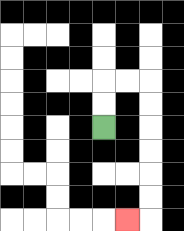{'start': '[4, 5]', 'end': '[5, 9]', 'path_directions': 'U,U,R,R,D,D,D,D,D,D,L', 'path_coordinates': '[[4, 5], [4, 4], [4, 3], [5, 3], [6, 3], [6, 4], [6, 5], [6, 6], [6, 7], [6, 8], [6, 9], [5, 9]]'}